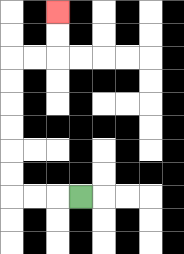{'start': '[3, 8]', 'end': '[2, 0]', 'path_directions': 'L,L,L,U,U,U,U,U,U,R,R,U,U', 'path_coordinates': '[[3, 8], [2, 8], [1, 8], [0, 8], [0, 7], [0, 6], [0, 5], [0, 4], [0, 3], [0, 2], [1, 2], [2, 2], [2, 1], [2, 0]]'}